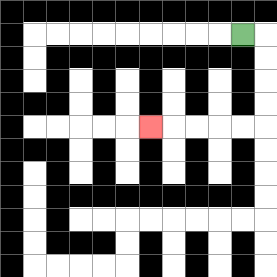{'start': '[10, 1]', 'end': '[6, 5]', 'path_directions': 'R,D,D,D,D,L,L,L,L,L', 'path_coordinates': '[[10, 1], [11, 1], [11, 2], [11, 3], [11, 4], [11, 5], [10, 5], [9, 5], [8, 5], [7, 5], [6, 5]]'}